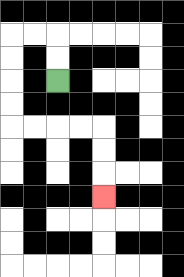{'start': '[2, 3]', 'end': '[4, 8]', 'path_directions': 'U,U,L,L,D,D,D,D,R,R,R,R,D,D,D', 'path_coordinates': '[[2, 3], [2, 2], [2, 1], [1, 1], [0, 1], [0, 2], [0, 3], [0, 4], [0, 5], [1, 5], [2, 5], [3, 5], [4, 5], [4, 6], [4, 7], [4, 8]]'}